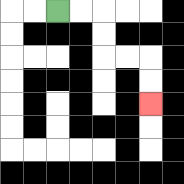{'start': '[2, 0]', 'end': '[6, 4]', 'path_directions': 'R,R,D,D,R,R,D,D', 'path_coordinates': '[[2, 0], [3, 0], [4, 0], [4, 1], [4, 2], [5, 2], [6, 2], [6, 3], [6, 4]]'}